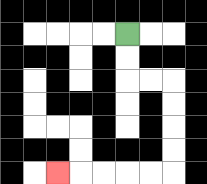{'start': '[5, 1]', 'end': '[2, 7]', 'path_directions': 'D,D,R,R,D,D,D,D,L,L,L,L,L', 'path_coordinates': '[[5, 1], [5, 2], [5, 3], [6, 3], [7, 3], [7, 4], [7, 5], [7, 6], [7, 7], [6, 7], [5, 7], [4, 7], [3, 7], [2, 7]]'}